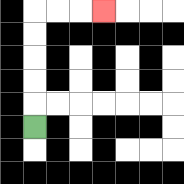{'start': '[1, 5]', 'end': '[4, 0]', 'path_directions': 'U,U,U,U,U,R,R,R', 'path_coordinates': '[[1, 5], [1, 4], [1, 3], [1, 2], [1, 1], [1, 0], [2, 0], [3, 0], [4, 0]]'}